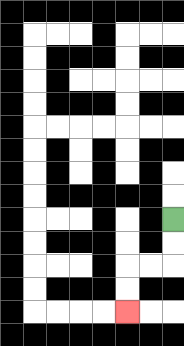{'start': '[7, 9]', 'end': '[5, 13]', 'path_directions': 'D,D,L,L,D,D', 'path_coordinates': '[[7, 9], [7, 10], [7, 11], [6, 11], [5, 11], [5, 12], [5, 13]]'}